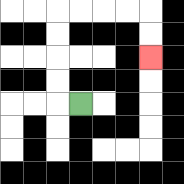{'start': '[3, 4]', 'end': '[6, 2]', 'path_directions': 'L,U,U,U,U,R,R,R,R,D,D', 'path_coordinates': '[[3, 4], [2, 4], [2, 3], [2, 2], [2, 1], [2, 0], [3, 0], [4, 0], [5, 0], [6, 0], [6, 1], [6, 2]]'}